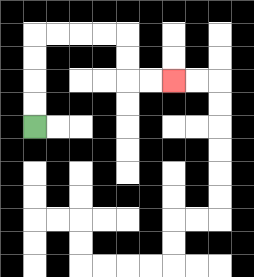{'start': '[1, 5]', 'end': '[7, 3]', 'path_directions': 'U,U,U,U,R,R,R,R,D,D,R,R', 'path_coordinates': '[[1, 5], [1, 4], [1, 3], [1, 2], [1, 1], [2, 1], [3, 1], [4, 1], [5, 1], [5, 2], [5, 3], [6, 3], [7, 3]]'}